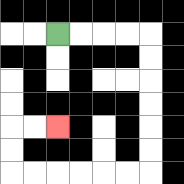{'start': '[2, 1]', 'end': '[2, 5]', 'path_directions': 'R,R,R,R,D,D,D,D,D,D,L,L,L,L,L,L,U,U,R,R', 'path_coordinates': '[[2, 1], [3, 1], [4, 1], [5, 1], [6, 1], [6, 2], [6, 3], [6, 4], [6, 5], [6, 6], [6, 7], [5, 7], [4, 7], [3, 7], [2, 7], [1, 7], [0, 7], [0, 6], [0, 5], [1, 5], [2, 5]]'}